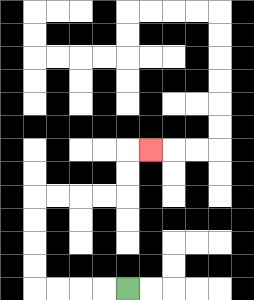{'start': '[5, 12]', 'end': '[6, 6]', 'path_directions': 'L,L,L,L,U,U,U,U,R,R,R,R,U,U,R', 'path_coordinates': '[[5, 12], [4, 12], [3, 12], [2, 12], [1, 12], [1, 11], [1, 10], [1, 9], [1, 8], [2, 8], [3, 8], [4, 8], [5, 8], [5, 7], [5, 6], [6, 6]]'}